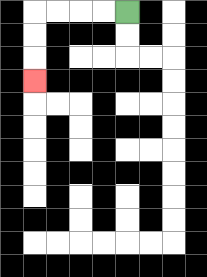{'start': '[5, 0]', 'end': '[1, 3]', 'path_directions': 'L,L,L,L,D,D,D', 'path_coordinates': '[[5, 0], [4, 0], [3, 0], [2, 0], [1, 0], [1, 1], [1, 2], [1, 3]]'}